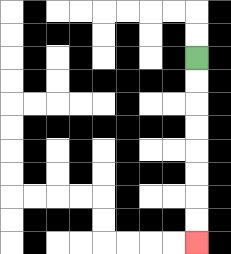{'start': '[8, 2]', 'end': '[8, 10]', 'path_directions': 'D,D,D,D,D,D,D,D', 'path_coordinates': '[[8, 2], [8, 3], [8, 4], [8, 5], [8, 6], [8, 7], [8, 8], [8, 9], [8, 10]]'}